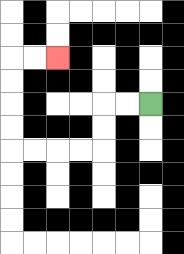{'start': '[6, 4]', 'end': '[2, 2]', 'path_directions': 'L,L,D,D,L,L,L,L,U,U,U,U,R,R', 'path_coordinates': '[[6, 4], [5, 4], [4, 4], [4, 5], [4, 6], [3, 6], [2, 6], [1, 6], [0, 6], [0, 5], [0, 4], [0, 3], [0, 2], [1, 2], [2, 2]]'}